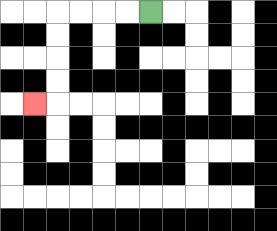{'start': '[6, 0]', 'end': '[1, 4]', 'path_directions': 'L,L,L,L,D,D,D,D,L', 'path_coordinates': '[[6, 0], [5, 0], [4, 0], [3, 0], [2, 0], [2, 1], [2, 2], [2, 3], [2, 4], [1, 4]]'}